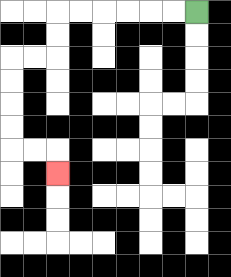{'start': '[8, 0]', 'end': '[2, 7]', 'path_directions': 'L,L,L,L,L,L,D,D,L,L,D,D,D,D,R,R,D', 'path_coordinates': '[[8, 0], [7, 0], [6, 0], [5, 0], [4, 0], [3, 0], [2, 0], [2, 1], [2, 2], [1, 2], [0, 2], [0, 3], [0, 4], [0, 5], [0, 6], [1, 6], [2, 6], [2, 7]]'}